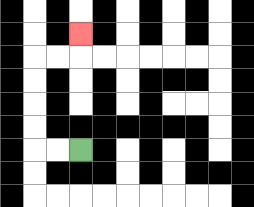{'start': '[3, 6]', 'end': '[3, 1]', 'path_directions': 'L,L,U,U,U,U,R,R,U', 'path_coordinates': '[[3, 6], [2, 6], [1, 6], [1, 5], [1, 4], [1, 3], [1, 2], [2, 2], [3, 2], [3, 1]]'}